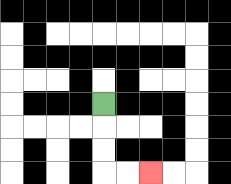{'start': '[4, 4]', 'end': '[6, 7]', 'path_directions': 'D,D,D,R,R', 'path_coordinates': '[[4, 4], [4, 5], [4, 6], [4, 7], [5, 7], [6, 7]]'}